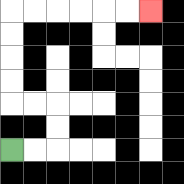{'start': '[0, 6]', 'end': '[6, 0]', 'path_directions': 'R,R,U,U,L,L,U,U,U,U,R,R,R,R,R,R', 'path_coordinates': '[[0, 6], [1, 6], [2, 6], [2, 5], [2, 4], [1, 4], [0, 4], [0, 3], [0, 2], [0, 1], [0, 0], [1, 0], [2, 0], [3, 0], [4, 0], [5, 0], [6, 0]]'}